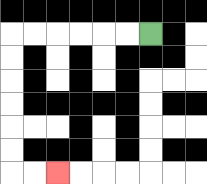{'start': '[6, 1]', 'end': '[2, 7]', 'path_directions': 'L,L,L,L,L,L,D,D,D,D,D,D,R,R', 'path_coordinates': '[[6, 1], [5, 1], [4, 1], [3, 1], [2, 1], [1, 1], [0, 1], [0, 2], [0, 3], [0, 4], [0, 5], [0, 6], [0, 7], [1, 7], [2, 7]]'}